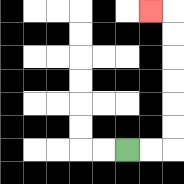{'start': '[5, 6]', 'end': '[6, 0]', 'path_directions': 'R,R,U,U,U,U,U,U,L', 'path_coordinates': '[[5, 6], [6, 6], [7, 6], [7, 5], [7, 4], [7, 3], [7, 2], [7, 1], [7, 0], [6, 0]]'}